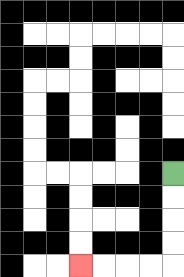{'start': '[7, 7]', 'end': '[3, 11]', 'path_directions': 'D,D,D,D,L,L,L,L', 'path_coordinates': '[[7, 7], [7, 8], [7, 9], [7, 10], [7, 11], [6, 11], [5, 11], [4, 11], [3, 11]]'}